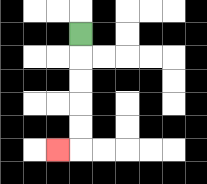{'start': '[3, 1]', 'end': '[2, 6]', 'path_directions': 'D,D,D,D,D,L', 'path_coordinates': '[[3, 1], [3, 2], [3, 3], [3, 4], [3, 5], [3, 6], [2, 6]]'}